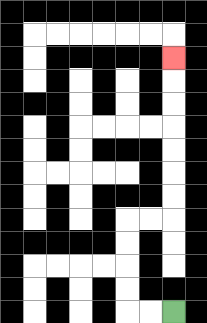{'start': '[7, 13]', 'end': '[7, 2]', 'path_directions': 'L,L,U,U,U,U,R,R,U,U,U,U,U,U,U', 'path_coordinates': '[[7, 13], [6, 13], [5, 13], [5, 12], [5, 11], [5, 10], [5, 9], [6, 9], [7, 9], [7, 8], [7, 7], [7, 6], [7, 5], [7, 4], [7, 3], [7, 2]]'}